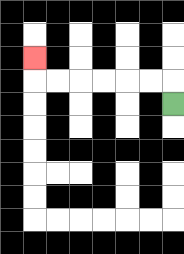{'start': '[7, 4]', 'end': '[1, 2]', 'path_directions': 'U,L,L,L,L,L,L,U', 'path_coordinates': '[[7, 4], [7, 3], [6, 3], [5, 3], [4, 3], [3, 3], [2, 3], [1, 3], [1, 2]]'}